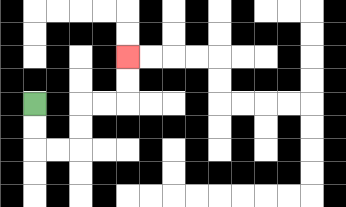{'start': '[1, 4]', 'end': '[5, 2]', 'path_directions': 'D,D,R,R,U,U,R,R,U,U', 'path_coordinates': '[[1, 4], [1, 5], [1, 6], [2, 6], [3, 6], [3, 5], [3, 4], [4, 4], [5, 4], [5, 3], [5, 2]]'}